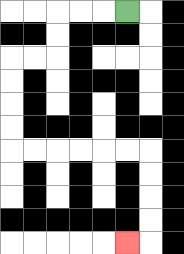{'start': '[5, 0]', 'end': '[5, 10]', 'path_directions': 'L,L,L,D,D,L,L,D,D,D,D,R,R,R,R,R,R,D,D,D,D,L', 'path_coordinates': '[[5, 0], [4, 0], [3, 0], [2, 0], [2, 1], [2, 2], [1, 2], [0, 2], [0, 3], [0, 4], [0, 5], [0, 6], [1, 6], [2, 6], [3, 6], [4, 6], [5, 6], [6, 6], [6, 7], [6, 8], [6, 9], [6, 10], [5, 10]]'}